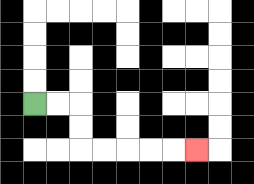{'start': '[1, 4]', 'end': '[8, 6]', 'path_directions': 'R,R,D,D,R,R,R,R,R', 'path_coordinates': '[[1, 4], [2, 4], [3, 4], [3, 5], [3, 6], [4, 6], [5, 6], [6, 6], [7, 6], [8, 6]]'}